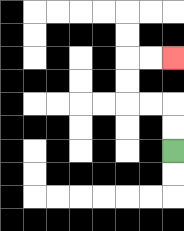{'start': '[7, 6]', 'end': '[7, 2]', 'path_directions': 'U,U,L,L,U,U,R,R', 'path_coordinates': '[[7, 6], [7, 5], [7, 4], [6, 4], [5, 4], [5, 3], [5, 2], [6, 2], [7, 2]]'}